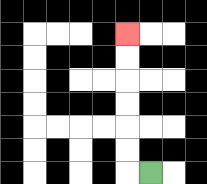{'start': '[6, 7]', 'end': '[5, 1]', 'path_directions': 'L,U,U,U,U,U,U', 'path_coordinates': '[[6, 7], [5, 7], [5, 6], [5, 5], [5, 4], [5, 3], [5, 2], [5, 1]]'}